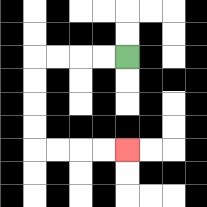{'start': '[5, 2]', 'end': '[5, 6]', 'path_directions': 'L,L,L,L,D,D,D,D,R,R,R,R', 'path_coordinates': '[[5, 2], [4, 2], [3, 2], [2, 2], [1, 2], [1, 3], [1, 4], [1, 5], [1, 6], [2, 6], [3, 6], [4, 6], [5, 6]]'}